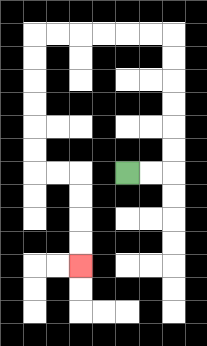{'start': '[5, 7]', 'end': '[3, 11]', 'path_directions': 'R,R,U,U,U,U,U,U,L,L,L,L,L,L,D,D,D,D,D,D,R,R,D,D,D,D', 'path_coordinates': '[[5, 7], [6, 7], [7, 7], [7, 6], [7, 5], [7, 4], [7, 3], [7, 2], [7, 1], [6, 1], [5, 1], [4, 1], [3, 1], [2, 1], [1, 1], [1, 2], [1, 3], [1, 4], [1, 5], [1, 6], [1, 7], [2, 7], [3, 7], [3, 8], [3, 9], [3, 10], [3, 11]]'}